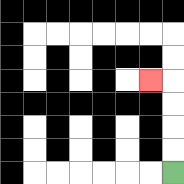{'start': '[7, 7]', 'end': '[6, 3]', 'path_directions': 'U,U,U,U,L', 'path_coordinates': '[[7, 7], [7, 6], [7, 5], [7, 4], [7, 3], [6, 3]]'}